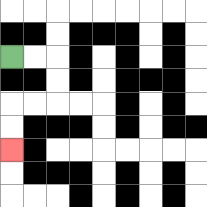{'start': '[0, 2]', 'end': '[0, 6]', 'path_directions': 'R,R,D,D,L,L,D,D', 'path_coordinates': '[[0, 2], [1, 2], [2, 2], [2, 3], [2, 4], [1, 4], [0, 4], [0, 5], [0, 6]]'}